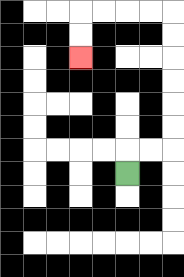{'start': '[5, 7]', 'end': '[3, 2]', 'path_directions': 'U,R,R,U,U,U,U,U,U,L,L,L,L,D,D', 'path_coordinates': '[[5, 7], [5, 6], [6, 6], [7, 6], [7, 5], [7, 4], [7, 3], [7, 2], [7, 1], [7, 0], [6, 0], [5, 0], [4, 0], [3, 0], [3, 1], [3, 2]]'}